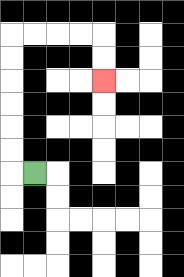{'start': '[1, 7]', 'end': '[4, 3]', 'path_directions': 'L,U,U,U,U,U,U,R,R,R,R,D,D', 'path_coordinates': '[[1, 7], [0, 7], [0, 6], [0, 5], [0, 4], [0, 3], [0, 2], [0, 1], [1, 1], [2, 1], [3, 1], [4, 1], [4, 2], [4, 3]]'}